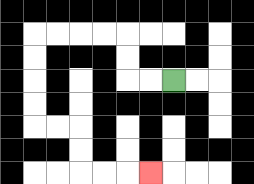{'start': '[7, 3]', 'end': '[6, 7]', 'path_directions': 'L,L,U,U,L,L,L,L,D,D,D,D,R,R,D,D,R,R,R', 'path_coordinates': '[[7, 3], [6, 3], [5, 3], [5, 2], [5, 1], [4, 1], [3, 1], [2, 1], [1, 1], [1, 2], [1, 3], [1, 4], [1, 5], [2, 5], [3, 5], [3, 6], [3, 7], [4, 7], [5, 7], [6, 7]]'}